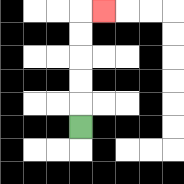{'start': '[3, 5]', 'end': '[4, 0]', 'path_directions': 'U,U,U,U,U,R', 'path_coordinates': '[[3, 5], [3, 4], [3, 3], [3, 2], [3, 1], [3, 0], [4, 0]]'}